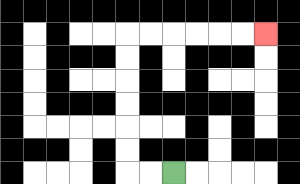{'start': '[7, 7]', 'end': '[11, 1]', 'path_directions': 'L,L,U,U,U,U,U,U,R,R,R,R,R,R', 'path_coordinates': '[[7, 7], [6, 7], [5, 7], [5, 6], [5, 5], [5, 4], [5, 3], [5, 2], [5, 1], [6, 1], [7, 1], [8, 1], [9, 1], [10, 1], [11, 1]]'}